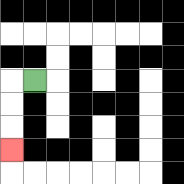{'start': '[1, 3]', 'end': '[0, 6]', 'path_directions': 'L,D,D,D', 'path_coordinates': '[[1, 3], [0, 3], [0, 4], [0, 5], [0, 6]]'}